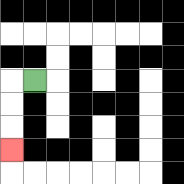{'start': '[1, 3]', 'end': '[0, 6]', 'path_directions': 'L,D,D,D', 'path_coordinates': '[[1, 3], [0, 3], [0, 4], [0, 5], [0, 6]]'}